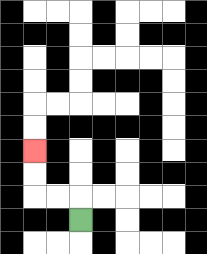{'start': '[3, 9]', 'end': '[1, 6]', 'path_directions': 'U,L,L,U,U', 'path_coordinates': '[[3, 9], [3, 8], [2, 8], [1, 8], [1, 7], [1, 6]]'}